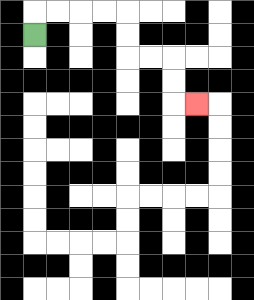{'start': '[1, 1]', 'end': '[8, 4]', 'path_directions': 'U,R,R,R,R,D,D,R,R,D,D,R', 'path_coordinates': '[[1, 1], [1, 0], [2, 0], [3, 0], [4, 0], [5, 0], [5, 1], [5, 2], [6, 2], [7, 2], [7, 3], [7, 4], [8, 4]]'}